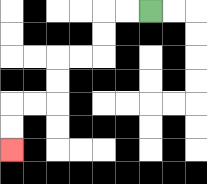{'start': '[6, 0]', 'end': '[0, 6]', 'path_directions': 'L,L,D,D,L,L,D,D,L,L,D,D', 'path_coordinates': '[[6, 0], [5, 0], [4, 0], [4, 1], [4, 2], [3, 2], [2, 2], [2, 3], [2, 4], [1, 4], [0, 4], [0, 5], [0, 6]]'}